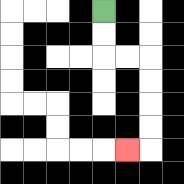{'start': '[4, 0]', 'end': '[5, 6]', 'path_directions': 'D,D,R,R,D,D,D,D,L', 'path_coordinates': '[[4, 0], [4, 1], [4, 2], [5, 2], [6, 2], [6, 3], [6, 4], [6, 5], [6, 6], [5, 6]]'}